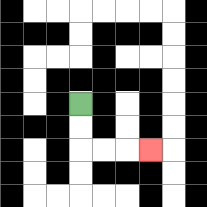{'start': '[3, 4]', 'end': '[6, 6]', 'path_directions': 'D,D,R,R,R', 'path_coordinates': '[[3, 4], [3, 5], [3, 6], [4, 6], [5, 6], [6, 6]]'}